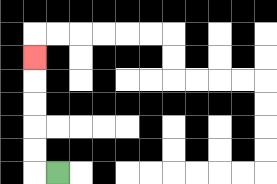{'start': '[2, 7]', 'end': '[1, 2]', 'path_directions': 'L,U,U,U,U,U', 'path_coordinates': '[[2, 7], [1, 7], [1, 6], [1, 5], [1, 4], [1, 3], [1, 2]]'}